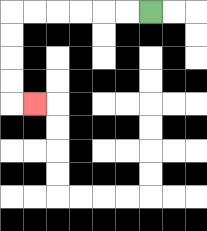{'start': '[6, 0]', 'end': '[1, 4]', 'path_directions': 'L,L,L,L,L,L,D,D,D,D,R', 'path_coordinates': '[[6, 0], [5, 0], [4, 0], [3, 0], [2, 0], [1, 0], [0, 0], [0, 1], [0, 2], [0, 3], [0, 4], [1, 4]]'}